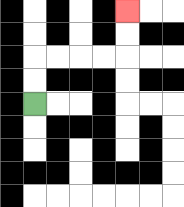{'start': '[1, 4]', 'end': '[5, 0]', 'path_directions': 'U,U,R,R,R,R,U,U', 'path_coordinates': '[[1, 4], [1, 3], [1, 2], [2, 2], [3, 2], [4, 2], [5, 2], [5, 1], [5, 0]]'}